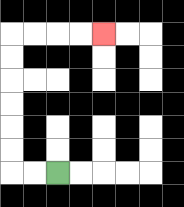{'start': '[2, 7]', 'end': '[4, 1]', 'path_directions': 'L,L,U,U,U,U,U,U,R,R,R,R', 'path_coordinates': '[[2, 7], [1, 7], [0, 7], [0, 6], [0, 5], [0, 4], [0, 3], [0, 2], [0, 1], [1, 1], [2, 1], [3, 1], [4, 1]]'}